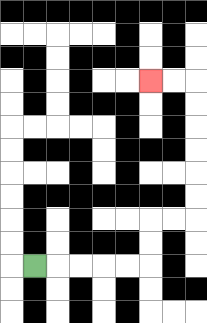{'start': '[1, 11]', 'end': '[6, 3]', 'path_directions': 'R,R,R,R,R,U,U,R,R,U,U,U,U,U,U,L,L', 'path_coordinates': '[[1, 11], [2, 11], [3, 11], [4, 11], [5, 11], [6, 11], [6, 10], [6, 9], [7, 9], [8, 9], [8, 8], [8, 7], [8, 6], [8, 5], [8, 4], [8, 3], [7, 3], [6, 3]]'}